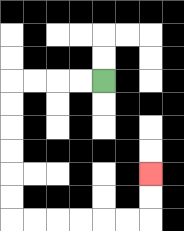{'start': '[4, 3]', 'end': '[6, 7]', 'path_directions': 'L,L,L,L,D,D,D,D,D,D,R,R,R,R,R,R,U,U', 'path_coordinates': '[[4, 3], [3, 3], [2, 3], [1, 3], [0, 3], [0, 4], [0, 5], [0, 6], [0, 7], [0, 8], [0, 9], [1, 9], [2, 9], [3, 9], [4, 9], [5, 9], [6, 9], [6, 8], [6, 7]]'}